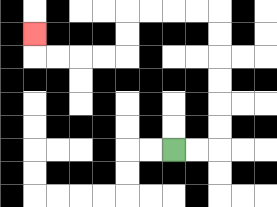{'start': '[7, 6]', 'end': '[1, 1]', 'path_directions': 'R,R,U,U,U,U,U,U,L,L,L,L,D,D,L,L,L,L,U', 'path_coordinates': '[[7, 6], [8, 6], [9, 6], [9, 5], [9, 4], [9, 3], [9, 2], [9, 1], [9, 0], [8, 0], [7, 0], [6, 0], [5, 0], [5, 1], [5, 2], [4, 2], [3, 2], [2, 2], [1, 2], [1, 1]]'}